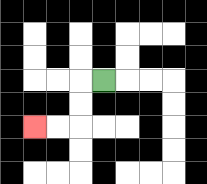{'start': '[4, 3]', 'end': '[1, 5]', 'path_directions': 'L,D,D,L,L', 'path_coordinates': '[[4, 3], [3, 3], [3, 4], [3, 5], [2, 5], [1, 5]]'}